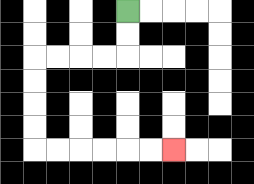{'start': '[5, 0]', 'end': '[7, 6]', 'path_directions': 'D,D,L,L,L,L,D,D,D,D,R,R,R,R,R,R', 'path_coordinates': '[[5, 0], [5, 1], [5, 2], [4, 2], [3, 2], [2, 2], [1, 2], [1, 3], [1, 4], [1, 5], [1, 6], [2, 6], [3, 6], [4, 6], [5, 6], [6, 6], [7, 6]]'}